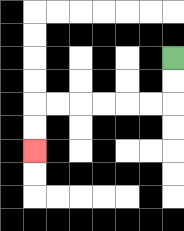{'start': '[7, 2]', 'end': '[1, 6]', 'path_directions': 'D,D,L,L,L,L,L,L,D,D', 'path_coordinates': '[[7, 2], [7, 3], [7, 4], [6, 4], [5, 4], [4, 4], [3, 4], [2, 4], [1, 4], [1, 5], [1, 6]]'}